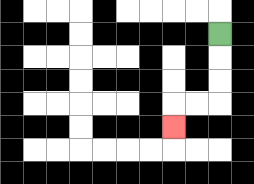{'start': '[9, 1]', 'end': '[7, 5]', 'path_directions': 'D,D,D,L,L,D', 'path_coordinates': '[[9, 1], [9, 2], [9, 3], [9, 4], [8, 4], [7, 4], [7, 5]]'}